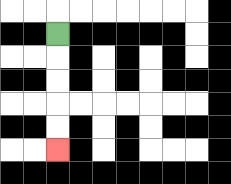{'start': '[2, 1]', 'end': '[2, 6]', 'path_directions': 'D,D,D,D,D', 'path_coordinates': '[[2, 1], [2, 2], [2, 3], [2, 4], [2, 5], [2, 6]]'}